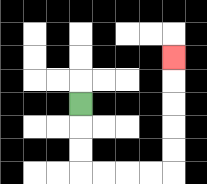{'start': '[3, 4]', 'end': '[7, 2]', 'path_directions': 'D,D,D,R,R,R,R,U,U,U,U,U', 'path_coordinates': '[[3, 4], [3, 5], [3, 6], [3, 7], [4, 7], [5, 7], [6, 7], [7, 7], [7, 6], [7, 5], [7, 4], [7, 3], [7, 2]]'}